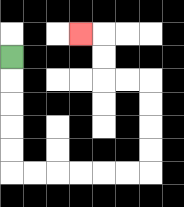{'start': '[0, 2]', 'end': '[3, 1]', 'path_directions': 'D,D,D,D,D,R,R,R,R,R,R,U,U,U,U,L,L,U,U,L', 'path_coordinates': '[[0, 2], [0, 3], [0, 4], [0, 5], [0, 6], [0, 7], [1, 7], [2, 7], [3, 7], [4, 7], [5, 7], [6, 7], [6, 6], [6, 5], [6, 4], [6, 3], [5, 3], [4, 3], [4, 2], [4, 1], [3, 1]]'}